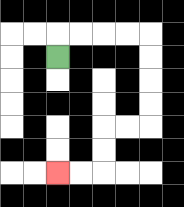{'start': '[2, 2]', 'end': '[2, 7]', 'path_directions': 'U,R,R,R,R,D,D,D,D,L,L,D,D,L,L', 'path_coordinates': '[[2, 2], [2, 1], [3, 1], [4, 1], [5, 1], [6, 1], [6, 2], [6, 3], [6, 4], [6, 5], [5, 5], [4, 5], [4, 6], [4, 7], [3, 7], [2, 7]]'}